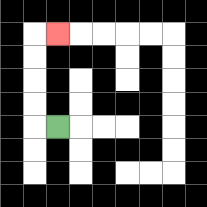{'start': '[2, 5]', 'end': '[2, 1]', 'path_directions': 'L,U,U,U,U,R', 'path_coordinates': '[[2, 5], [1, 5], [1, 4], [1, 3], [1, 2], [1, 1], [2, 1]]'}